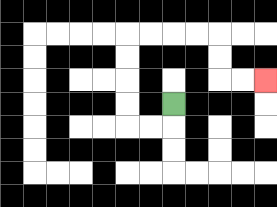{'start': '[7, 4]', 'end': '[11, 3]', 'path_directions': 'D,L,L,U,U,U,U,R,R,R,R,D,D,R,R', 'path_coordinates': '[[7, 4], [7, 5], [6, 5], [5, 5], [5, 4], [5, 3], [5, 2], [5, 1], [6, 1], [7, 1], [8, 1], [9, 1], [9, 2], [9, 3], [10, 3], [11, 3]]'}